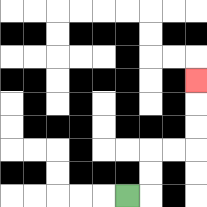{'start': '[5, 8]', 'end': '[8, 3]', 'path_directions': 'R,U,U,R,R,U,U,U', 'path_coordinates': '[[5, 8], [6, 8], [6, 7], [6, 6], [7, 6], [8, 6], [8, 5], [8, 4], [8, 3]]'}